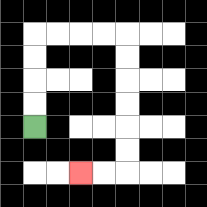{'start': '[1, 5]', 'end': '[3, 7]', 'path_directions': 'U,U,U,U,R,R,R,R,D,D,D,D,D,D,L,L', 'path_coordinates': '[[1, 5], [1, 4], [1, 3], [1, 2], [1, 1], [2, 1], [3, 1], [4, 1], [5, 1], [5, 2], [5, 3], [5, 4], [5, 5], [5, 6], [5, 7], [4, 7], [3, 7]]'}